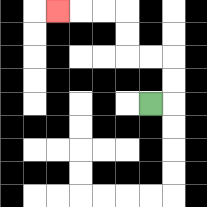{'start': '[6, 4]', 'end': '[2, 0]', 'path_directions': 'R,U,U,L,L,U,U,L,L,L', 'path_coordinates': '[[6, 4], [7, 4], [7, 3], [7, 2], [6, 2], [5, 2], [5, 1], [5, 0], [4, 0], [3, 0], [2, 0]]'}